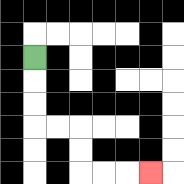{'start': '[1, 2]', 'end': '[6, 7]', 'path_directions': 'D,D,D,R,R,D,D,R,R,R', 'path_coordinates': '[[1, 2], [1, 3], [1, 4], [1, 5], [2, 5], [3, 5], [3, 6], [3, 7], [4, 7], [5, 7], [6, 7]]'}